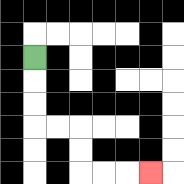{'start': '[1, 2]', 'end': '[6, 7]', 'path_directions': 'D,D,D,R,R,D,D,R,R,R', 'path_coordinates': '[[1, 2], [1, 3], [1, 4], [1, 5], [2, 5], [3, 5], [3, 6], [3, 7], [4, 7], [5, 7], [6, 7]]'}